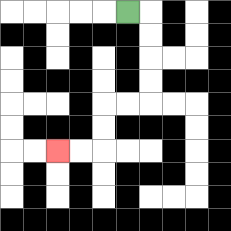{'start': '[5, 0]', 'end': '[2, 6]', 'path_directions': 'R,D,D,D,D,L,L,D,D,L,L', 'path_coordinates': '[[5, 0], [6, 0], [6, 1], [6, 2], [6, 3], [6, 4], [5, 4], [4, 4], [4, 5], [4, 6], [3, 6], [2, 6]]'}